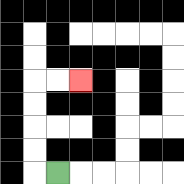{'start': '[2, 7]', 'end': '[3, 3]', 'path_directions': 'L,U,U,U,U,R,R', 'path_coordinates': '[[2, 7], [1, 7], [1, 6], [1, 5], [1, 4], [1, 3], [2, 3], [3, 3]]'}